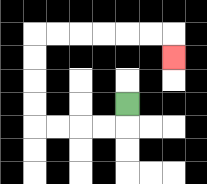{'start': '[5, 4]', 'end': '[7, 2]', 'path_directions': 'D,L,L,L,L,U,U,U,U,R,R,R,R,R,R,D', 'path_coordinates': '[[5, 4], [5, 5], [4, 5], [3, 5], [2, 5], [1, 5], [1, 4], [1, 3], [1, 2], [1, 1], [2, 1], [3, 1], [4, 1], [5, 1], [6, 1], [7, 1], [7, 2]]'}